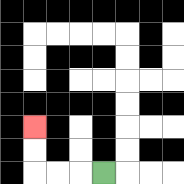{'start': '[4, 7]', 'end': '[1, 5]', 'path_directions': 'L,L,L,U,U', 'path_coordinates': '[[4, 7], [3, 7], [2, 7], [1, 7], [1, 6], [1, 5]]'}